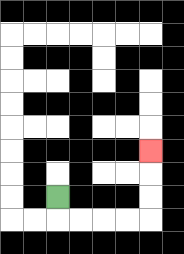{'start': '[2, 8]', 'end': '[6, 6]', 'path_directions': 'D,R,R,R,R,U,U,U', 'path_coordinates': '[[2, 8], [2, 9], [3, 9], [4, 9], [5, 9], [6, 9], [6, 8], [6, 7], [6, 6]]'}